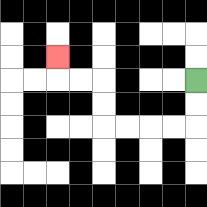{'start': '[8, 3]', 'end': '[2, 2]', 'path_directions': 'D,D,L,L,L,L,U,U,L,L,U', 'path_coordinates': '[[8, 3], [8, 4], [8, 5], [7, 5], [6, 5], [5, 5], [4, 5], [4, 4], [4, 3], [3, 3], [2, 3], [2, 2]]'}